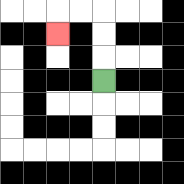{'start': '[4, 3]', 'end': '[2, 1]', 'path_directions': 'U,U,U,L,L,D', 'path_coordinates': '[[4, 3], [4, 2], [4, 1], [4, 0], [3, 0], [2, 0], [2, 1]]'}